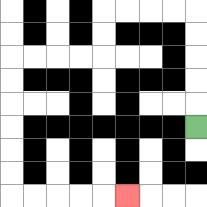{'start': '[8, 5]', 'end': '[5, 8]', 'path_directions': 'U,U,U,U,U,L,L,L,L,D,D,L,L,L,L,D,D,D,D,D,D,R,R,R,R,R', 'path_coordinates': '[[8, 5], [8, 4], [8, 3], [8, 2], [8, 1], [8, 0], [7, 0], [6, 0], [5, 0], [4, 0], [4, 1], [4, 2], [3, 2], [2, 2], [1, 2], [0, 2], [0, 3], [0, 4], [0, 5], [0, 6], [0, 7], [0, 8], [1, 8], [2, 8], [3, 8], [4, 8], [5, 8]]'}